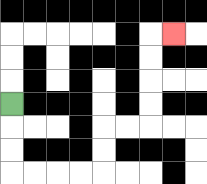{'start': '[0, 4]', 'end': '[7, 1]', 'path_directions': 'D,D,D,R,R,R,R,U,U,R,R,U,U,U,U,R', 'path_coordinates': '[[0, 4], [0, 5], [0, 6], [0, 7], [1, 7], [2, 7], [3, 7], [4, 7], [4, 6], [4, 5], [5, 5], [6, 5], [6, 4], [6, 3], [6, 2], [6, 1], [7, 1]]'}